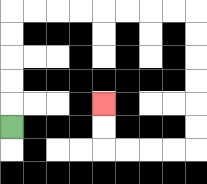{'start': '[0, 5]', 'end': '[4, 4]', 'path_directions': 'U,U,U,U,U,R,R,R,R,R,R,R,R,D,D,D,D,D,D,L,L,L,L,U,U', 'path_coordinates': '[[0, 5], [0, 4], [0, 3], [0, 2], [0, 1], [0, 0], [1, 0], [2, 0], [3, 0], [4, 0], [5, 0], [6, 0], [7, 0], [8, 0], [8, 1], [8, 2], [8, 3], [8, 4], [8, 5], [8, 6], [7, 6], [6, 6], [5, 6], [4, 6], [4, 5], [4, 4]]'}